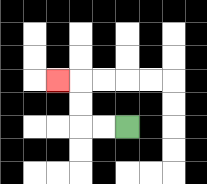{'start': '[5, 5]', 'end': '[2, 3]', 'path_directions': 'L,L,U,U,L', 'path_coordinates': '[[5, 5], [4, 5], [3, 5], [3, 4], [3, 3], [2, 3]]'}